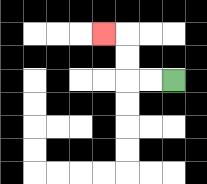{'start': '[7, 3]', 'end': '[4, 1]', 'path_directions': 'L,L,U,U,L', 'path_coordinates': '[[7, 3], [6, 3], [5, 3], [5, 2], [5, 1], [4, 1]]'}